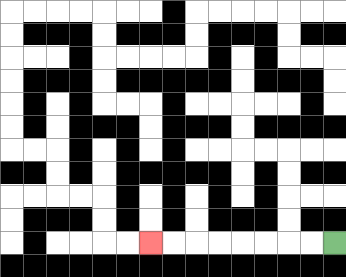{'start': '[14, 10]', 'end': '[6, 10]', 'path_directions': 'L,L,L,L,L,L,L,L', 'path_coordinates': '[[14, 10], [13, 10], [12, 10], [11, 10], [10, 10], [9, 10], [8, 10], [7, 10], [6, 10]]'}